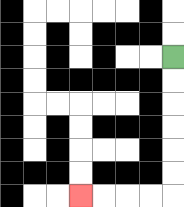{'start': '[7, 2]', 'end': '[3, 8]', 'path_directions': 'D,D,D,D,D,D,L,L,L,L', 'path_coordinates': '[[7, 2], [7, 3], [7, 4], [7, 5], [7, 6], [7, 7], [7, 8], [6, 8], [5, 8], [4, 8], [3, 8]]'}